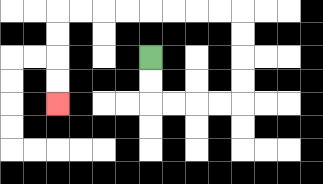{'start': '[6, 2]', 'end': '[2, 4]', 'path_directions': 'D,D,R,R,R,R,U,U,U,U,L,L,L,L,L,L,L,L,D,D,D,D', 'path_coordinates': '[[6, 2], [6, 3], [6, 4], [7, 4], [8, 4], [9, 4], [10, 4], [10, 3], [10, 2], [10, 1], [10, 0], [9, 0], [8, 0], [7, 0], [6, 0], [5, 0], [4, 0], [3, 0], [2, 0], [2, 1], [2, 2], [2, 3], [2, 4]]'}